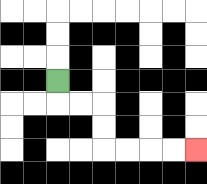{'start': '[2, 3]', 'end': '[8, 6]', 'path_directions': 'D,R,R,D,D,R,R,R,R', 'path_coordinates': '[[2, 3], [2, 4], [3, 4], [4, 4], [4, 5], [4, 6], [5, 6], [6, 6], [7, 6], [8, 6]]'}